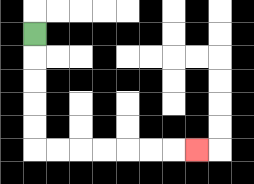{'start': '[1, 1]', 'end': '[8, 6]', 'path_directions': 'D,D,D,D,D,R,R,R,R,R,R,R', 'path_coordinates': '[[1, 1], [1, 2], [1, 3], [1, 4], [1, 5], [1, 6], [2, 6], [3, 6], [4, 6], [5, 6], [6, 6], [7, 6], [8, 6]]'}